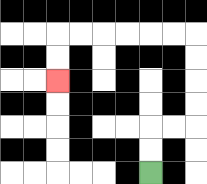{'start': '[6, 7]', 'end': '[2, 3]', 'path_directions': 'U,U,R,R,U,U,U,U,L,L,L,L,L,L,D,D', 'path_coordinates': '[[6, 7], [6, 6], [6, 5], [7, 5], [8, 5], [8, 4], [8, 3], [8, 2], [8, 1], [7, 1], [6, 1], [5, 1], [4, 1], [3, 1], [2, 1], [2, 2], [2, 3]]'}